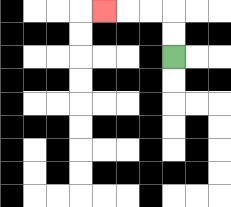{'start': '[7, 2]', 'end': '[4, 0]', 'path_directions': 'U,U,L,L,L', 'path_coordinates': '[[7, 2], [7, 1], [7, 0], [6, 0], [5, 0], [4, 0]]'}